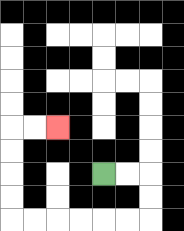{'start': '[4, 7]', 'end': '[2, 5]', 'path_directions': 'R,R,D,D,L,L,L,L,L,L,U,U,U,U,R,R', 'path_coordinates': '[[4, 7], [5, 7], [6, 7], [6, 8], [6, 9], [5, 9], [4, 9], [3, 9], [2, 9], [1, 9], [0, 9], [0, 8], [0, 7], [0, 6], [0, 5], [1, 5], [2, 5]]'}